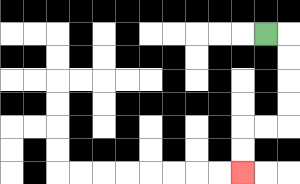{'start': '[11, 1]', 'end': '[10, 7]', 'path_directions': 'R,D,D,D,D,L,L,D,D', 'path_coordinates': '[[11, 1], [12, 1], [12, 2], [12, 3], [12, 4], [12, 5], [11, 5], [10, 5], [10, 6], [10, 7]]'}